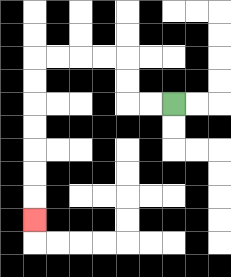{'start': '[7, 4]', 'end': '[1, 9]', 'path_directions': 'L,L,U,U,L,L,L,L,D,D,D,D,D,D,D', 'path_coordinates': '[[7, 4], [6, 4], [5, 4], [5, 3], [5, 2], [4, 2], [3, 2], [2, 2], [1, 2], [1, 3], [1, 4], [1, 5], [1, 6], [1, 7], [1, 8], [1, 9]]'}